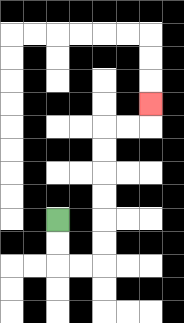{'start': '[2, 9]', 'end': '[6, 4]', 'path_directions': 'D,D,R,R,U,U,U,U,U,U,R,R,U', 'path_coordinates': '[[2, 9], [2, 10], [2, 11], [3, 11], [4, 11], [4, 10], [4, 9], [4, 8], [4, 7], [4, 6], [4, 5], [5, 5], [6, 5], [6, 4]]'}